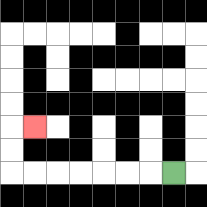{'start': '[7, 7]', 'end': '[1, 5]', 'path_directions': 'L,L,L,L,L,L,L,U,U,R', 'path_coordinates': '[[7, 7], [6, 7], [5, 7], [4, 7], [3, 7], [2, 7], [1, 7], [0, 7], [0, 6], [0, 5], [1, 5]]'}